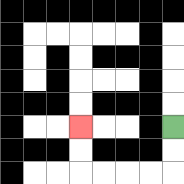{'start': '[7, 5]', 'end': '[3, 5]', 'path_directions': 'D,D,L,L,L,L,U,U', 'path_coordinates': '[[7, 5], [7, 6], [7, 7], [6, 7], [5, 7], [4, 7], [3, 7], [3, 6], [3, 5]]'}